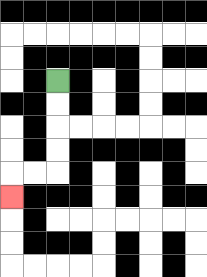{'start': '[2, 3]', 'end': '[0, 8]', 'path_directions': 'D,D,D,D,L,L,D', 'path_coordinates': '[[2, 3], [2, 4], [2, 5], [2, 6], [2, 7], [1, 7], [0, 7], [0, 8]]'}